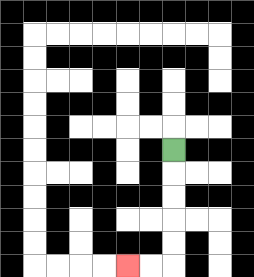{'start': '[7, 6]', 'end': '[5, 11]', 'path_directions': 'D,D,D,D,D,L,L', 'path_coordinates': '[[7, 6], [7, 7], [7, 8], [7, 9], [7, 10], [7, 11], [6, 11], [5, 11]]'}